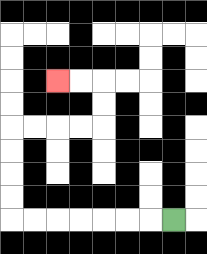{'start': '[7, 9]', 'end': '[2, 3]', 'path_directions': 'L,L,L,L,L,L,L,U,U,U,U,R,R,R,R,U,U,L,L', 'path_coordinates': '[[7, 9], [6, 9], [5, 9], [4, 9], [3, 9], [2, 9], [1, 9], [0, 9], [0, 8], [0, 7], [0, 6], [0, 5], [1, 5], [2, 5], [3, 5], [4, 5], [4, 4], [4, 3], [3, 3], [2, 3]]'}